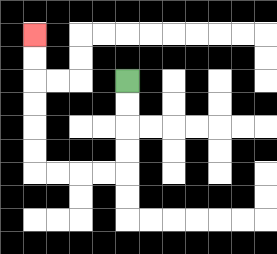{'start': '[5, 3]', 'end': '[1, 1]', 'path_directions': 'D,D,D,D,L,L,L,L,U,U,U,U,U,U', 'path_coordinates': '[[5, 3], [5, 4], [5, 5], [5, 6], [5, 7], [4, 7], [3, 7], [2, 7], [1, 7], [1, 6], [1, 5], [1, 4], [1, 3], [1, 2], [1, 1]]'}